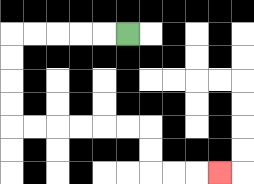{'start': '[5, 1]', 'end': '[9, 7]', 'path_directions': 'L,L,L,L,L,D,D,D,D,R,R,R,R,R,R,D,D,R,R,R', 'path_coordinates': '[[5, 1], [4, 1], [3, 1], [2, 1], [1, 1], [0, 1], [0, 2], [0, 3], [0, 4], [0, 5], [1, 5], [2, 5], [3, 5], [4, 5], [5, 5], [6, 5], [6, 6], [6, 7], [7, 7], [8, 7], [9, 7]]'}